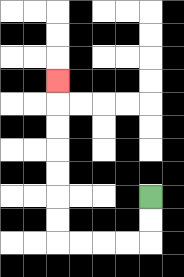{'start': '[6, 8]', 'end': '[2, 3]', 'path_directions': 'D,D,L,L,L,L,U,U,U,U,U,U,U', 'path_coordinates': '[[6, 8], [6, 9], [6, 10], [5, 10], [4, 10], [3, 10], [2, 10], [2, 9], [2, 8], [2, 7], [2, 6], [2, 5], [2, 4], [2, 3]]'}